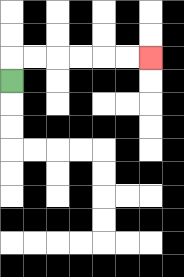{'start': '[0, 3]', 'end': '[6, 2]', 'path_directions': 'U,R,R,R,R,R,R', 'path_coordinates': '[[0, 3], [0, 2], [1, 2], [2, 2], [3, 2], [4, 2], [5, 2], [6, 2]]'}